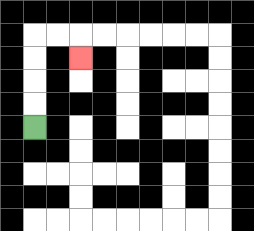{'start': '[1, 5]', 'end': '[3, 2]', 'path_directions': 'U,U,U,U,R,R,D', 'path_coordinates': '[[1, 5], [1, 4], [1, 3], [1, 2], [1, 1], [2, 1], [3, 1], [3, 2]]'}